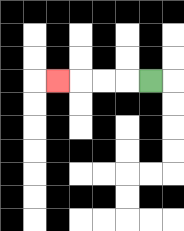{'start': '[6, 3]', 'end': '[2, 3]', 'path_directions': 'L,L,L,L', 'path_coordinates': '[[6, 3], [5, 3], [4, 3], [3, 3], [2, 3]]'}